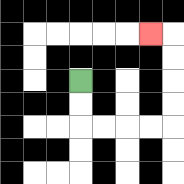{'start': '[3, 3]', 'end': '[6, 1]', 'path_directions': 'D,D,R,R,R,R,U,U,U,U,L', 'path_coordinates': '[[3, 3], [3, 4], [3, 5], [4, 5], [5, 5], [6, 5], [7, 5], [7, 4], [7, 3], [7, 2], [7, 1], [6, 1]]'}